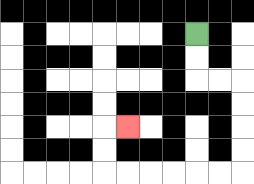{'start': '[8, 1]', 'end': '[5, 5]', 'path_directions': 'D,D,R,R,D,D,D,D,L,L,L,L,L,L,U,U,R', 'path_coordinates': '[[8, 1], [8, 2], [8, 3], [9, 3], [10, 3], [10, 4], [10, 5], [10, 6], [10, 7], [9, 7], [8, 7], [7, 7], [6, 7], [5, 7], [4, 7], [4, 6], [4, 5], [5, 5]]'}